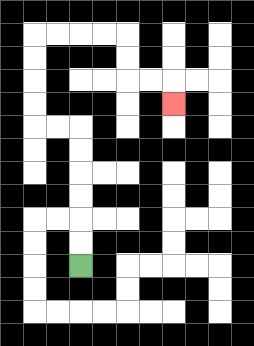{'start': '[3, 11]', 'end': '[7, 4]', 'path_directions': 'U,U,U,U,U,U,L,L,U,U,U,U,R,R,R,R,D,D,R,R,D', 'path_coordinates': '[[3, 11], [3, 10], [3, 9], [3, 8], [3, 7], [3, 6], [3, 5], [2, 5], [1, 5], [1, 4], [1, 3], [1, 2], [1, 1], [2, 1], [3, 1], [4, 1], [5, 1], [5, 2], [5, 3], [6, 3], [7, 3], [7, 4]]'}